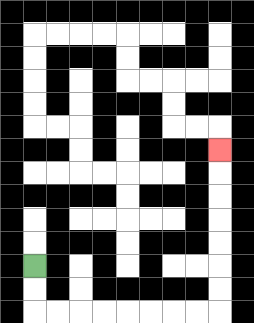{'start': '[1, 11]', 'end': '[9, 6]', 'path_directions': 'D,D,R,R,R,R,R,R,R,R,U,U,U,U,U,U,U', 'path_coordinates': '[[1, 11], [1, 12], [1, 13], [2, 13], [3, 13], [4, 13], [5, 13], [6, 13], [7, 13], [8, 13], [9, 13], [9, 12], [9, 11], [9, 10], [9, 9], [9, 8], [9, 7], [9, 6]]'}